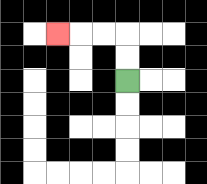{'start': '[5, 3]', 'end': '[2, 1]', 'path_directions': 'U,U,L,L,L', 'path_coordinates': '[[5, 3], [5, 2], [5, 1], [4, 1], [3, 1], [2, 1]]'}